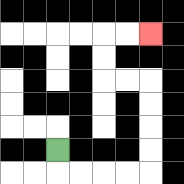{'start': '[2, 6]', 'end': '[6, 1]', 'path_directions': 'D,R,R,R,R,U,U,U,U,L,L,U,U,R,R', 'path_coordinates': '[[2, 6], [2, 7], [3, 7], [4, 7], [5, 7], [6, 7], [6, 6], [6, 5], [6, 4], [6, 3], [5, 3], [4, 3], [4, 2], [4, 1], [5, 1], [6, 1]]'}